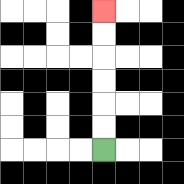{'start': '[4, 6]', 'end': '[4, 0]', 'path_directions': 'U,U,U,U,U,U', 'path_coordinates': '[[4, 6], [4, 5], [4, 4], [4, 3], [4, 2], [4, 1], [4, 0]]'}